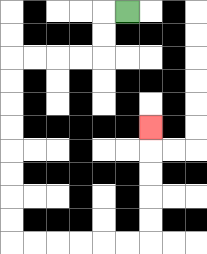{'start': '[5, 0]', 'end': '[6, 5]', 'path_directions': 'L,D,D,L,L,L,L,D,D,D,D,D,D,D,D,R,R,R,R,R,R,U,U,U,U,U', 'path_coordinates': '[[5, 0], [4, 0], [4, 1], [4, 2], [3, 2], [2, 2], [1, 2], [0, 2], [0, 3], [0, 4], [0, 5], [0, 6], [0, 7], [0, 8], [0, 9], [0, 10], [1, 10], [2, 10], [3, 10], [4, 10], [5, 10], [6, 10], [6, 9], [6, 8], [6, 7], [6, 6], [6, 5]]'}